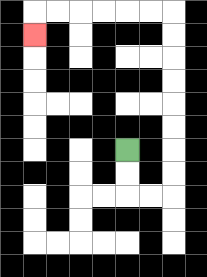{'start': '[5, 6]', 'end': '[1, 1]', 'path_directions': 'D,D,R,R,U,U,U,U,U,U,U,U,L,L,L,L,L,L,D', 'path_coordinates': '[[5, 6], [5, 7], [5, 8], [6, 8], [7, 8], [7, 7], [7, 6], [7, 5], [7, 4], [7, 3], [7, 2], [7, 1], [7, 0], [6, 0], [5, 0], [4, 0], [3, 0], [2, 0], [1, 0], [1, 1]]'}